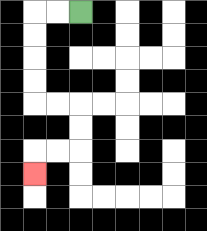{'start': '[3, 0]', 'end': '[1, 7]', 'path_directions': 'L,L,D,D,D,D,R,R,D,D,L,L,D', 'path_coordinates': '[[3, 0], [2, 0], [1, 0], [1, 1], [1, 2], [1, 3], [1, 4], [2, 4], [3, 4], [3, 5], [3, 6], [2, 6], [1, 6], [1, 7]]'}